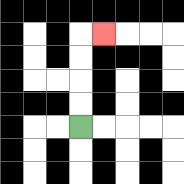{'start': '[3, 5]', 'end': '[4, 1]', 'path_directions': 'U,U,U,U,R', 'path_coordinates': '[[3, 5], [3, 4], [3, 3], [3, 2], [3, 1], [4, 1]]'}